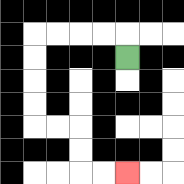{'start': '[5, 2]', 'end': '[5, 7]', 'path_directions': 'U,L,L,L,L,D,D,D,D,R,R,D,D,R,R', 'path_coordinates': '[[5, 2], [5, 1], [4, 1], [3, 1], [2, 1], [1, 1], [1, 2], [1, 3], [1, 4], [1, 5], [2, 5], [3, 5], [3, 6], [3, 7], [4, 7], [5, 7]]'}